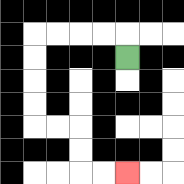{'start': '[5, 2]', 'end': '[5, 7]', 'path_directions': 'U,L,L,L,L,D,D,D,D,R,R,D,D,R,R', 'path_coordinates': '[[5, 2], [5, 1], [4, 1], [3, 1], [2, 1], [1, 1], [1, 2], [1, 3], [1, 4], [1, 5], [2, 5], [3, 5], [3, 6], [3, 7], [4, 7], [5, 7]]'}